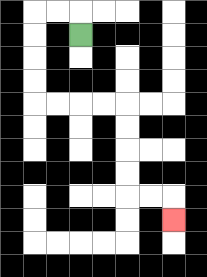{'start': '[3, 1]', 'end': '[7, 9]', 'path_directions': 'U,L,L,D,D,D,D,R,R,R,R,D,D,D,D,R,R,D', 'path_coordinates': '[[3, 1], [3, 0], [2, 0], [1, 0], [1, 1], [1, 2], [1, 3], [1, 4], [2, 4], [3, 4], [4, 4], [5, 4], [5, 5], [5, 6], [5, 7], [5, 8], [6, 8], [7, 8], [7, 9]]'}